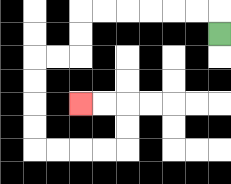{'start': '[9, 1]', 'end': '[3, 4]', 'path_directions': 'U,L,L,L,L,L,L,D,D,L,L,D,D,D,D,R,R,R,R,U,U,L,L', 'path_coordinates': '[[9, 1], [9, 0], [8, 0], [7, 0], [6, 0], [5, 0], [4, 0], [3, 0], [3, 1], [3, 2], [2, 2], [1, 2], [1, 3], [1, 4], [1, 5], [1, 6], [2, 6], [3, 6], [4, 6], [5, 6], [5, 5], [5, 4], [4, 4], [3, 4]]'}